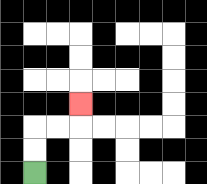{'start': '[1, 7]', 'end': '[3, 4]', 'path_directions': 'U,U,R,R,U', 'path_coordinates': '[[1, 7], [1, 6], [1, 5], [2, 5], [3, 5], [3, 4]]'}